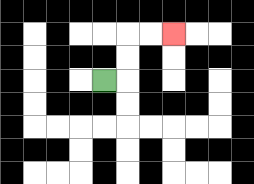{'start': '[4, 3]', 'end': '[7, 1]', 'path_directions': 'R,U,U,R,R', 'path_coordinates': '[[4, 3], [5, 3], [5, 2], [5, 1], [6, 1], [7, 1]]'}